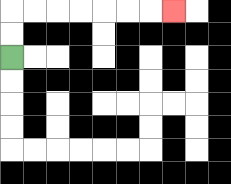{'start': '[0, 2]', 'end': '[7, 0]', 'path_directions': 'U,U,R,R,R,R,R,R,R', 'path_coordinates': '[[0, 2], [0, 1], [0, 0], [1, 0], [2, 0], [3, 0], [4, 0], [5, 0], [6, 0], [7, 0]]'}